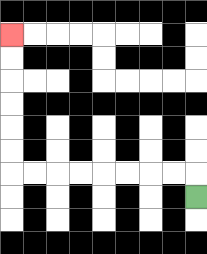{'start': '[8, 8]', 'end': '[0, 1]', 'path_directions': 'U,L,L,L,L,L,L,L,L,U,U,U,U,U,U', 'path_coordinates': '[[8, 8], [8, 7], [7, 7], [6, 7], [5, 7], [4, 7], [3, 7], [2, 7], [1, 7], [0, 7], [0, 6], [0, 5], [0, 4], [0, 3], [0, 2], [0, 1]]'}